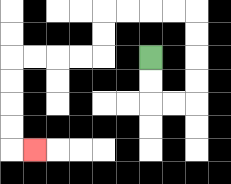{'start': '[6, 2]', 'end': '[1, 6]', 'path_directions': 'D,D,R,R,U,U,U,U,L,L,L,L,D,D,L,L,L,L,D,D,D,D,R', 'path_coordinates': '[[6, 2], [6, 3], [6, 4], [7, 4], [8, 4], [8, 3], [8, 2], [8, 1], [8, 0], [7, 0], [6, 0], [5, 0], [4, 0], [4, 1], [4, 2], [3, 2], [2, 2], [1, 2], [0, 2], [0, 3], [0, 4], [0, 5], [0, 6], [1, 6]]'}